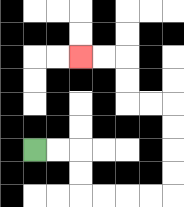{'start': '[1, 6]', 'end': '[3, 2]', 'path_directions': 'R,R,D,D,R,R,R,R,U,U,U,U,L,L,U,U,L,L', 'path_coordinates': '[[1, 6], [2, 6], [3, 6], [3, 7], [3, 8], [4, 8], [5, 8], [6, 8], [7, 8], [7, 7], [7, 6], [7, 5], [7, 4], [6, 4], [5, 4], [5, 3], [5, 2], [4, 2], [3, 2]]'}